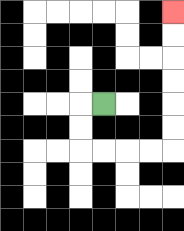{'start': '[4, 4]', 'end': '[7, 0]', 'path_directions': 'L,D,D,R,R,R,R,U,U,U,U,U,U', 'path_coordinates': '[[4, 4], [3, 4], [3, 5], [3, 6], [4, 6], [5, 6], [6, 6], [7, 6], [7, 5], [7, 4], [7, 3], [7, 2], [7, 1], [7, 0]]'}